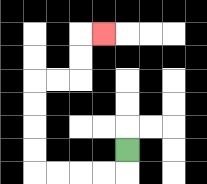{'start': '[5, 6]', 'end': '[4, 1]', 'path_directions': 'D,L,L,L,L,U,U,U,U,R,R,U,U,R', 'path_coordinates': '[[5, 6], [5, 7], [4, 7], [3, 7], [2, 7], [1, 7], [1, 6], [1, 5], [1, 4], [1, 3], [2, 3], [3, 3], [3, 2], [3, 1], [4, 1]]'}